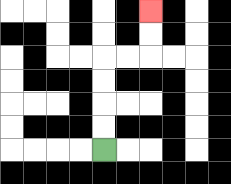{'start': '[4, 6]', 'end': '[6, 0]', 'path_directions': 'U,U,U,U,R,R,U,U', 'path_coordinates': '[[4, 6], [4, 5], [4, 4], [4, 3], [4, 2], [5, 2], [6, 2], [6, 1], [6, 0]]'}